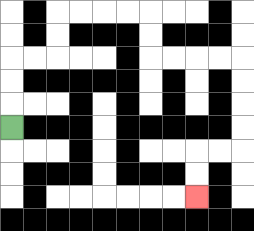{'start': '[0, 5]', 'end': '[8, 8]', 'path_directions': 'U,U,U,R,R,U,U,R,R,R,R,D,D,R,R,R,R,D,D,D,D,L,L,D,D', 'path_coordinates': '[[0, 5], [0, 4], [0, 3], [0, 2], [1, 2], [2, 2], [2, 1], [2, 0], [3, 0], [4, 0], [5, 0], [6, 0], [6, 1], [6, 2], [7, 2], [8, 2], [9, 2], [10, 2], [10, 3], [10, 4], [10, 5], [10, 6], [9, 6], [8, 6], [8, 7], [8, 8]]'}